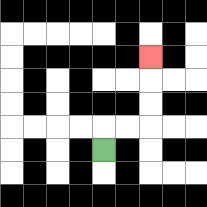{'start': '[4, 6]', 'end': '[6, 2]', 'path_directions': 'U,R,R,U,U,U', 'path_coordinates': '[[4, 6], [4, 5], [5, 5], [6, 5], [6, 4], [6, 3], [6, 2]]'}